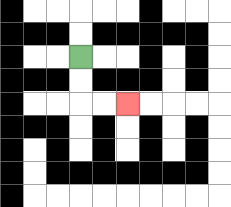{'start': '[3, 2]', 'end': '[5, 4]', 'path_directions': 'D,D,R,R', 'path_coordinates': '[[3, 2], [3, 3], [3, 4], [4, 4], [5, 4]]'}